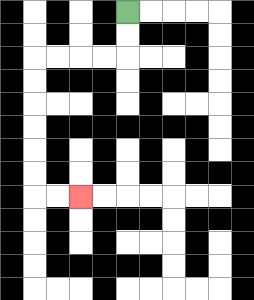{'start': '[5, 0]', 'end': '[3, 8]', 'path_directions': 'D,D,L,L,L,L,D,D,D,D,D,D,R,R', 'path_coordinates': '[[5, 0], [5, 1], [5, 2], [4, 2], [3, 2], [2, 2], [1, 2], [1, 3], [1, 4], [1, 5], [1, 6], [1, 7], [1, 8], [2, 8], [3, 8]]'}